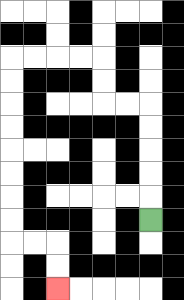{'start': '[6, 9]', 'end': '[2, 12]', 'path_directions': 'U,U,U,U,U,L,L,U,U,L,L,L,L,D,D,D,D,D,D,D,D,R,R,D,D', 'path_coordinates': '[[6, 9], [6, 8], [6, 7], [6, 6], [6, 5], [6, 4], [5, 4], [4, 4], [4, 3], [4, 2], [3, 2], [2, 2], [1, 2], [0, 2], [0, 3], [0, 4], [0, 5], [0, 6], [0, 7], [0, 8], [0, 9], [0, 10], [1, 10], [2, 10], [2, 11], [2, 12]]'}